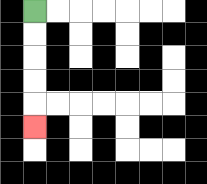{'start': '[1, 0]', 'end': '[1, 5]', 'path_directions': 'D,D,D,D,D', 'path_coordinates': '[[1, 0], [1, 1], [1, 2], [1, 3], [1, 4], [1, 5]]'}